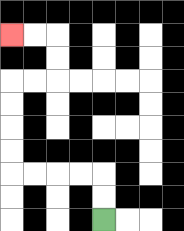{'start': '[4, 9]', 'end': '[0, 1]', 'path_directions': 'U,U,L,L,L,L,U,U,U,U,R,R,U,U,L,L', 'path_coordinates': '[[4, 9], [4, 8], [4, 7], [3, 7], [2, 7], [1, 7], [0, 7], [0, 6], [0, 5], [0, 4], [0, 3], [1, 3], [2, 3], [2, 2], [2, 1], [1, 1], [0, 1]]'}